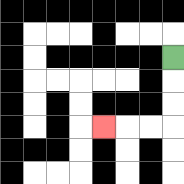{'start': '[7, 2]', 'end': '[4, 5]', 'path_directions': 'D,D,D,L,L,L', 'path_coordinates': '[[7, 2], [7, 3], [7, 4], [7, 5], [6, 5], [5, 5], [4, 5]]'}